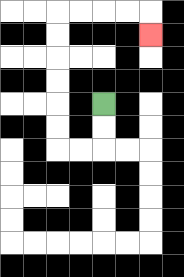{'start': '[4, 4]', 'end': '[6, 1]', 'path_directions': 'D,D,L,L,U,U,U,U,U,U,R,R,R,R,D', 'path_coordinates': '[[4, 4], [4, 5], [4, 6], [3, 6], [2, 6], [2, 5], [2, 4], [2, 3], [2, 2], [2, 1], [2, 0], [3, 0], [4, 0], [5, 0], [6, 0], [6, 1]]'}